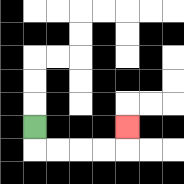{'start': '[1, 5]', 'end': '[5, 5]', 'path_directions': 'D,R,R,R,R,U', 'path_coordinates': '[[1, 5], [1, 6], [2, 6], [3, 6], [4, 6], [5, 6], [5, 5]]'}